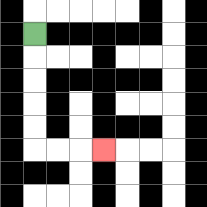{'start': '[1, 1]', 'end': '[4, 6]', 'path_directions': 'D,D,D,D,D,R,R,R', 'path_coordinates': '[[1, 1], [1, 2], [1, 3], [1, 4], [1, 5], [1, 6], [2, 6], [3, 6], [4, 6]]'}